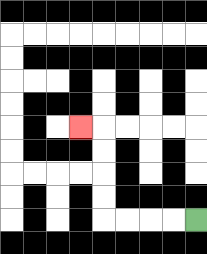{'start': '[8, 9]', 'end': '[3, 5]', 'path_directions': 'L,L,L,L,U,U,U,U,L', 'path_coordinates': '[[8, 9], [7, 9], [6, 9], [5, 9], [4, 9], [4, 8], [4, 7], [4, 6], [4, 5], [3, 5]]'}